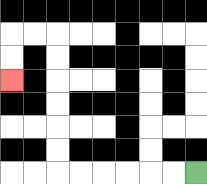{'start': '[8, 7]', 'end': '[0, 3]', 'path_directions': 'L,L,L,L,L,L,U,U,U,U,U,U,L,L,D,D', 'path_coordinates': '[[8, 7], [7, 7], [6, 7], [5, 7], [4, 7], [3, 7], [2, 7], [2, 6], [2, 5], [2, 4], [2, 3], [2, 2], [2, 1], [1, 1], [0, 1], [0, 2], [0, 3]]'}